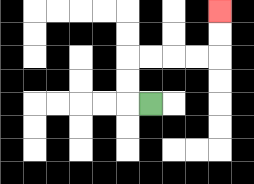{'start': '[6, 4]', 'end': '[9, 0]', 'path_directions': 'L,U,U,R,R,R,R,U,U', 'path_coordinates': '[[6, 4], [5, 4], [5, 3], [5, 2], [6, 2], [7, 2], [8, 2], [9, 2], [9, 1], [9, 0]]'}